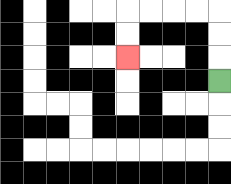{'start': '[9, 3]', 'end': '[5, 2]', 'path_directions': 'U,U,U,L,L,L,L,D,D', 'path_coordinates': '[[9, 3], [9, 2], [9, 1], [9, 0], [8, 0], [7, 0], [6, 0], [5, 0], [5, 1], [5, 2]]'}